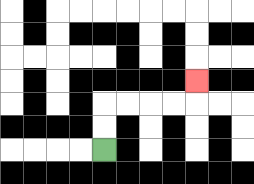{'start': '[4, 6]', 'end': '[8, 3]', 'path_directions': 'U,U,R,R,R,R,U', 'path_coordinates': '[[4, 6], [4, 5], [4, 4], [5, 4], [6, 4], [7, 4], [8, 4], [8, 3]]'}